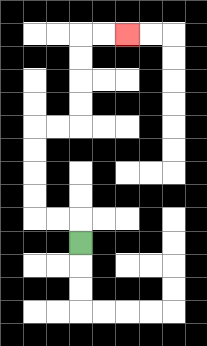{'start': '[3, 10]', 'end': '[5, 1]', 'path_directions': 'U,L,L,U,U,U,U,R,R,U,U,U,U,R,R', 'path_coordinates': '[[3, 10], [3, 9], [2, 9], [1, 9], [1, 8], [1, 7], [1, 6], [1, 5], [2, 5], [3, 5], [3, 4], [3, 3], [3, 2], [3, 1], [4, 1], [5, 1]]'}